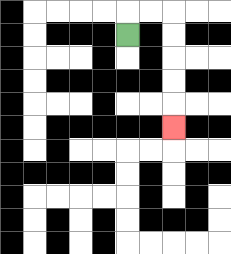{'start': '[5, 1]', 'end': '[7, 5]', 'path_directions': 'U,R,R,D,D,D,D,D', 'path_coordinates': '[[5, 1], [5, 0], [6, 0], [7, 0], [7, 1], [7, 2], [7, 3], [7, 4], [7, 5]]'}